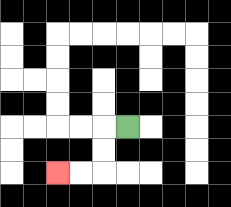{'start': '[5, 5]', 'end': '[2, 7]', 'path_directions': 'L,D,D,L,L', 'path_coordinates': '[[5, 5], [4, 5], [4, 6], [4, 7], [3, 7], [2, 7]]'}